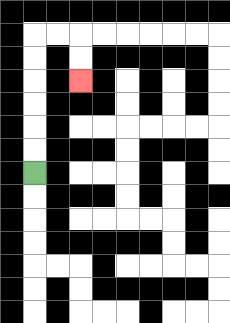{'start': '[1, 7]', 'end': '[3, 3]', 'path_directions': 'U,U,U,U,U,U,R,R,D,D', 'path_coordinates': '[[1, 7], [1, 6], [1, 5], [1, 4], [1, 3], [1, 2], [1, 1], [2, 1], [3, 1], [3, 2], [3, 3]]'}